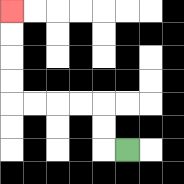{'start': '[5, 6]', 'end': '[0, 0]', 'path_directions': 'L,U,U,L,L,L,L,U,U,U,U', 'path_coordinates': '[[5, 6], [4, 6], [4, 5], [4, 4], [3, 4], [2, 4], [1, 4], [0, 4], [0, 3], [0, 2], [0, 1], [0, 0]]'}